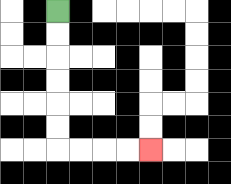{'start': '[2, 0]', 'end': '[6, 6]', 'path_directions': 'D,D,D,D,D,D,R,R,R,R', 'path_coordinates': '[[2, 0], [2, 1], [2, 2], [2, 3], [2, 4], [2, 5], [2, 6], [3, 6], [4, 6], [5, 6], [6, 6]]'}